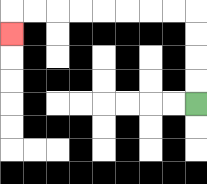{'start': '[8, 4]', 'end': '[0, 1]', 'path_directions': 'U,U,U,U,L,L,L,L,L,L,L,L,D', 'path_coordinates': '[[8, 4], [8, 3], [8, 2], [8, 1], [8, 0], [7, 0], [6, 0], [5, 0], [4, 0], [3, 0], [2, 0], [1, 0], [0, 0], [0, 1]]'}